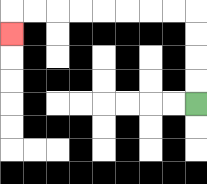{'start': '[8, 4]', 'end': '[0, 1]', 'path_directions': 'U,U,U,U,L,L,L,L,L,L,L,L,D', 'path_coordinates': '[[8, 4], [8, 3], [8, 2], [8, 1], [8, 0], [7, 0], [6, 0], [5, 0], [4, 0], [3, 0], [2, 0], [1, 0], [0, 0], [0, 1]]'}